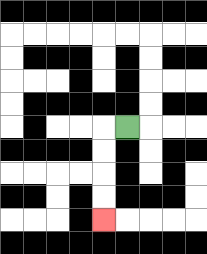{'start': '[5, 5]', 'end': '[4, 9]', 'path_directions': 'L,D,D,D,D', 'path_coordinates': '[[5, 5], [4, 5], [4, 6], [4, 7], [4, 8], [4, 9]]'}